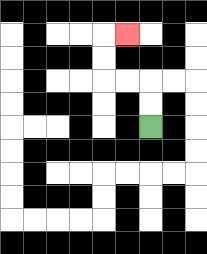{'start': '[6, 5]', 'end': '[5, 1]', 'path_directions': 'U,U,L,L,U,U,R', 'path_coordinates': '[[6, 5], [6, 4], [6, 3], [5, 3], [4, 3], [4, 2], [4, 1], [5, 1]]'}